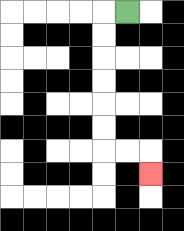{'start': '[5, 0]', 'end': '[6, 7]', 'path_directions': 'L,D,D,D,D,D,D,R,R,D', 'path_coordinates': '[[5, 0], [4, 0], [4, 1], [4, 2], [4, 3], [4, 4], [4, 5], [4, 6], [5, 6], [6, 6], [6, 7]]'}